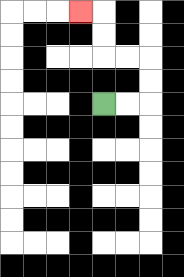{'start': '[4, 4]', 'end': '[3, 0]', 'path_directions': 'R,R,U,U,L,L,U,U,L', 'path_coordinates': '[[4, 4], [5, 4], [6, 4], [6, 3], [6, 2], [5, 2], [4, 2], [4, 1], [4, 0], [3, 0]]'}